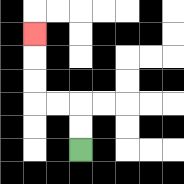{'start': '[3, 6]', 'end': '[1, 1]', 'path_directions': 'U,U,L,L,U,U,U', 'path_coordinates': '[[3, 6], [3, 5], [3, 4], [2, 4], [1, 4], [1, 3], [1, 2], [1, 1]]'}